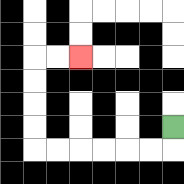{'start': '[7, 5]', 'end': '[3, 2]', 'path_directions': 'D,L,L,L,L,L,L,U,U,U,U,R,R', 'path_coordinates': '[[7, 5], [7, 6], [6, 6], [5, 6], [4, 6], [3, 6], [2, 6], [1, 6], [1, 5], [1, 4], [1, 3], [1, 2], [2, 2], [3, 2]]'}